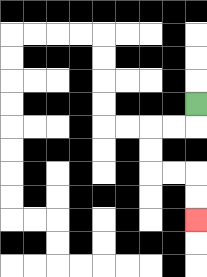{'start': '[8, 4]', 'end': '[8, 9]', 'path_directions': 'D,L,L,D,D,R,R,D,D', 'path_coordinates': '[[8, 4], [8, 5], [7, 5], [6, 5], [6, 6], [6, 7], [7, 7], [8, 7], [8, 8], [8, 9]]'}